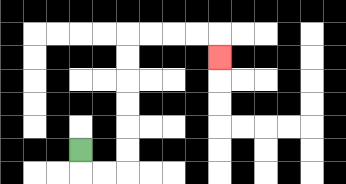{'start': '[3, 6]', 'end': '[9, 2]', 'path_directions': 'D,R,R,U,U,U,U,U,U,R,R,R,R,D', 'path_coordinates': '[[3, 6], [3, 7], [4, 7], [5, 7], [5, 6], [5, 5], [5, 4], [5, 3], [5, 2], [5, 1], [6, 1], [7, 1], [8, 1], [9, 1], [9, 2]]'}